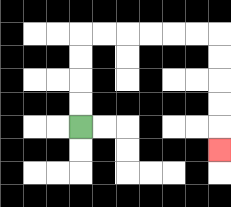{'start': '[3, 5]', 'end': '[9, 6]', 'path_directions': 'U,U,U,U,R,R,R,R,R,R,D,D,D,D,D', 'path_coordinates': '[[3, 5], [3, 4], [3, 3], [3, 2], [3, 1], [4, 1], [5, 1], [6, 1], [7, 1], [8, 1], [9, 1], [9, 2], [9, 3], [9, 4], [9, 5], [9, 6]]'}